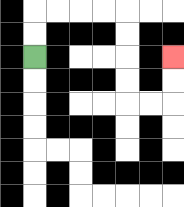{'start': '[1, 2]', 'end': '[7, 2]', 'path_directions': 'U,U,R,R,R,R,D,D,D,D,R,R,U,U', 'path_coordinates': '[[1, 2], [1, 1], [1, 0], [2, 0], [3, 0], [4, 0], [5, 0], [5, 1], [5, 2], [5, 3], [5, 4], [6, 4], [7, 4], [7, 3], [7, 2]]'}